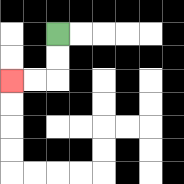{'start': '[2, 1]', 'end': '[0, 3]', 'path_directions': 'D,D,L,L', 'path_coordinates': '[[2, 1], [2, 2], [2, 3], [1, 3], [0, 3]]'}